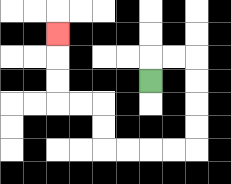{'start': '[6, 3]', 'end': '[2, 1]', 'path_directions': 'U,R,R,D,D,D,D,L,L,L,L,U,U,L,L,U,U,U', 'path_coordinates': '[[6, 3], [6, 2], [7, 2], [8, 2], [8, 3], [8, 4], [8, 5], [8, 6], [7, 6], [6, 6], [5, 6], [4, 6], [4, 5], [4, 4], [3, 4], [2, 4], [2, 3], [2, 2], [2, 1]]'}